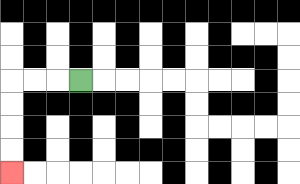{'start': '[3, 3]', 'end': '[0, 7]', 'path_directions': 'L,L,L,D,D,D,D', 'path_coordinates': '[[3, 3], [2, 3], [1, 3], [0, 3], [0, 4], [0, 5], [0, 6], [0, 7]]'}